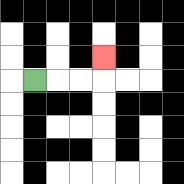{'start': '[1, 3]', 'end': '[4, 2]', 'path_directions': 'R,R,R,U', 'path_coordinates': '[[1, 3], [2, 3], [3, 3], [4, 3], [4, 2]]'}